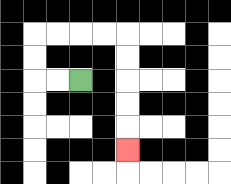{'start': '[3, 3]', 'end': '[5, 6]', 'path_directions': 'L,L,U,U,R,R,R,R,D,D,D,D,D', 'path_coordinates': '[[3, 3], [2, 3], [1, 3], [1, 2], [1, 1], [2, 1], [3, 1], [4, 1], [5, 1], [5, 2], [5, 3], [5, 4], [5, 5], [5, 6]]'}